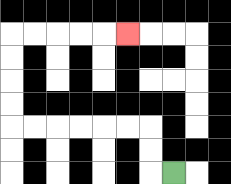{'start': '[7, 7]', 'end': '[5, 1]', 'path_directions': 'L,U,U,L,L,L,L,L,L,U,U,U,U,R,R,R,R,R', 'path_coordinates': '[[7, 7], [6, 7], [6, 6], [6, 5], [5, 5], [4, 5], [3, 5], [2, 5], [1, 5], [0, 5], [0, 4], [0, 3], [0, 2], [0, 1], [1, 1], [2, 1], [3, 1], [4, 1], [5, 1]]'}